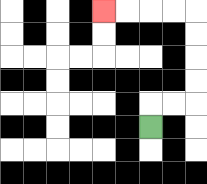{'start': '[6, 5]', 'end': '[4, 0]', 'path_directions': 'U,R,R,U,U,U,U,L,L,L,L', 'path_coordinates': '[[6, 5], [6, 4], [7, 4], [8, 4], [8, 3], [8, 2], [8, 1], [8, 0], [7, 0], [6, 0], [5, 0], [4, 0]]'}